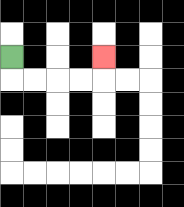{'start': '[0, 2]', 'end': '[4, 2]', 'path_directions': 'D,R,R,R,R,U', 'path_coordinates': '[[0, 2], [0, 3], [1, 3], [2, 3], [3, 3], [4, 3], [4, 2]]'}